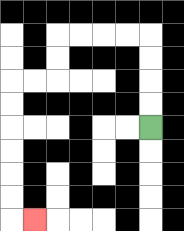{'start': '[6, 5]', 'end': '[1, 9]', 'path_directions': 'U,U,U,U,L,L,L,L,D,D,L,L,D,D,D,D,D,D,R', 'path_coordinates': '[[6, 5], [6, 4], [6, 3], [6, 2], [6, 1], [5, 1], [4, 1], [3, 1], [2, 1], [2, 2], [2, 3], [1, 3], [0, 3], [0, 4], [0, 5], [0, 6], [0, 7], [0, 8], [0, 9], [1, 9]]'}